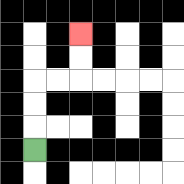{'start': '[1, 6]', 'end': '[3, 1]', 'path_directions': 'U,U,U,R,R,U,U', 'path_coordinates': '[[1, 6], [1, 5], [1, 4], [1, 3], [2, 3], [3, 3], [3, 2], [3, 1]]'}